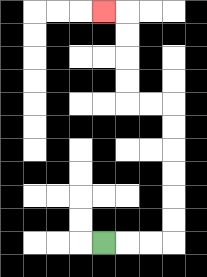{'start': '[4, 10]', 'end': '[4, 0]', 'path_directions': 'R,R,R,U,U,U,U,U,U,L,L,U,U,U,U,L', 'path_coordinates': '[[4, 10], [5, 10], [6, 10], [7, 10], [7, 9], [7, 8], [7, 7], [7, 6], [7, 5], [7, 4], [6, 4], [5, 4], [5, 3], [5, 2], [5, 1], [5, 0], [4, 0]]'}